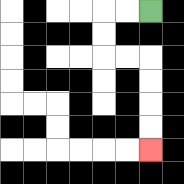{'start': '[6, 0]', 'end': '[6, 6]', 'path_directions': 'L,L,D,D,R,R,D,D,D,D', 'path_coordinates': '[[6, 0], [5, 0], [4, 0], [4, 1], [4, 2], [5, 2], [6, 2], [6, 3], [6, 4], [6, 5], [6, 6]]'}